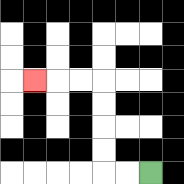{'start': '[6, 7]', 'end': '[1, 3]', 'path_directions': 'L,L,U,U,U,U,L,L,L', 'path_coordinates': '[[6, 7], [5, 7], [4, 7], [4, 6], [4, 5], [4, 4], [4, 3], [3, 3], [2, 3], [1, 3]]'}